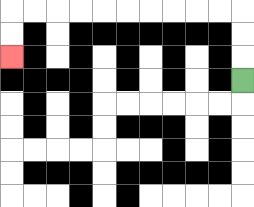{'start': '[10, 3]', 'end': '[0, 2]', 'path_directions': 'U,U,U,L,L,L,L,L,L,L,L,L,L,D,D', 'path_coordinates': '[[10, 3], [10, 2], [10, 1], [10, 0], [9, 0], [8, 0], [7, 0], [6, 0], [5, 0], [4, 0], [3, 0], [2, 0], [1, 0], [0, 0], [0, 1], [0, 2]]'}